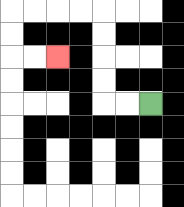{'start': '[6, 4]', 'end': '[2, 2]', 'path_directions': 'L,L,U,U,U,U,L,L,L,L,D,D,R,R', 'path_coordinates': '[[6, 4], [5, 4], [4, 4], [4, 3], [4, 2], [4, 1], [4, 0], [3, 0], [2, 0], [1, 0], [0, 0], [0, 1], [0, 2], [1, 2], [2, 2]]'}